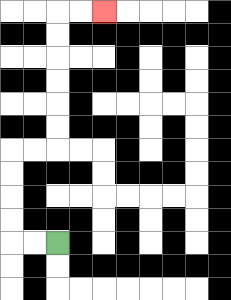{'start': '[2, 10]', 'end': '[4, 0]', 'path_directions': 'L,L,U,U,U,U,R,R,U,U,U,U,U,U,R,R', 'path_coordinates': '[[2, 10], [1, 10], [0, 10], [0, 9], [0, 8], [0, 7], [0, 6], [1, 6], [2, 6], [2, 5], [2, 4], [2, 3], [2, 2], [2, 1], [2, 0], [3, 0], [4, 0]]'}